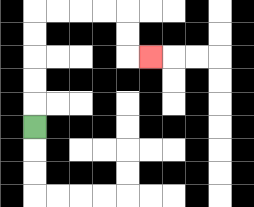{'start': '[1, 5]', 'end': '[6, 2]', 'path_directions': 'U,U,U,U,U,R,R,R,R,D,D,R', 'path_coordinates': '[[1, 5], [1, 4], [1, 3], [1, 2], [1, 1], [1, 0], [2, 0], [3, 0], [4, 0], [5, 0], [5, 1], [5, 2], [6, 2]]'}